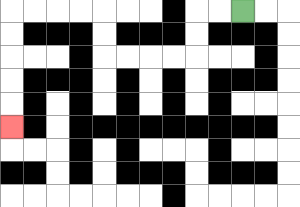{'start': '[10, 0]', 'end': '[0, 5]', 'path_directions': 'L,L,D,D,L,L,L,L,U,U,L,L,L,L,D,D,D,D,D', 'path_coordinates': '[[10, 0], [9, 0], [8, 0], [8, 1], [8, 2], [7, 2], [6, 2], [5, 2], [4, 2], [4, 1], [4, 0], [3, 0], [2, 0], [1, 0], [0, 0], [0, 1], [0, 2], [0, 3], [0, 4], [0, 5]]'}